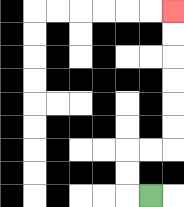{'start': '[6, 8]', 'end': '[7, 0]', 'path_directions': 'L,U,U,R,R,U,U,U,U,U,U', 'path_coordinates': '[[6, 8], [5, 8], [5, 7], [5, 6], [6, 6], [7, 6], [7, 5], [7, 4], [7, 3], [7, 2], [7, 1], [7, 0]]'}